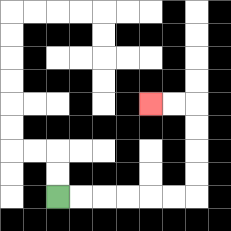{'start': '[2, 8]', 'end': '[6, 4]', 'path_directions': 'R,R,R,R,R,R,U,U,U,U,L,L', 'path_coordinates': '[[2, 8], [3, 8], [4, 8], [5, 8], [6, 8], [7, 8], [8, 8], [8, 7], [8, 6], [8, 5], [8, 4], [7, 4], [6, 4]]'}